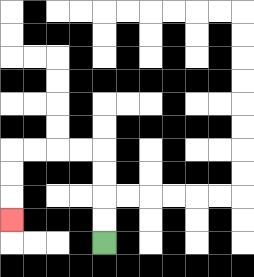{'start': '[4, 10]', 'end': '[0, 9]', 'path_directions': 'U,U,U,U,L,L,L,L,D,D,D', 'path_coordinates': '[[4, 10], [4, 9], [4, 8], [4, 7], [4, 6], [3, 6], [2, 6], [1, 6], [0, 6], [0, 7], [0, 8], [0, 9]]'}